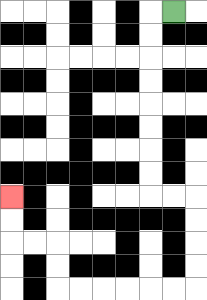{'start': '[7, 0]', 'end': '[0, 8]', 'path_directions': 'L,D,D,D,D,D,D,D,D,R,R,D,D,D,D,L,L,L,L,L,L,U,U,L,L,U,U', 'path_coordinates': '[[7, 0], [6, 0], [6, 1], [6, 2], [6, 3], [6, 4], [6, 5], [6, 6], [6, 7], [6, 8], [7, 8], [8, 8], [8, 9], [8, 10], [8, 11], [8, 12], [7, 12], [6, 12], [5, 12], [4, 12], [3, 12], [2, 12], [2, 11], [2, 10], [1, 10], [0, 10], [0, 9], [0, 8]]'}